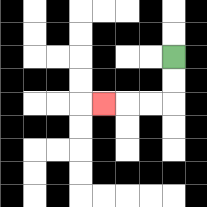{'start': '[7, 2]', 'end': '[4, 4]', 'path_directions': 'D,D,L,L,L', 'path_coordinates': '[[7, 2], [7, 3], [7, 4], [6, 4], [5, 4], [4, 4]]'}